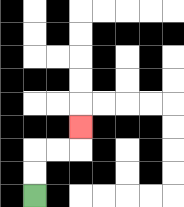{'start': '[1, 8]', 'end': '[3, 5]', 'path_directions': 'U,U,R,R,U', 'path_coordinates': '[[1, 8], [1, 7], [1, 6], [2, 6], [3, 6], [3, 5]]'}